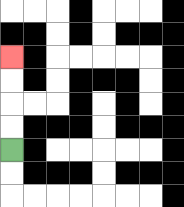{'start': '[0, 6]', 'end': '[0, 2]', 'path_directions': 'U,U,U,U', 'path_coordinates': '[[0, 6], [0, 5], [0, 4], [0, 3], [0, 2]]'}